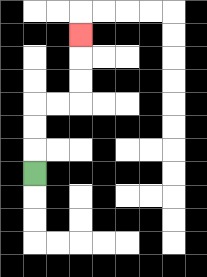{'start': '[1, 7]', 'end': '[3, 1]', 'path_directions': 'U,U,U,R,R,U,U,U', 'path_coordinates': '[[1, 7], [1, 6], [1, 5], [1, 4], [2, 4], [3, 4], [3, 3], [3, 2], [3, 1]]'}